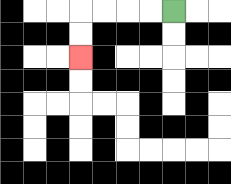{'start': '[7, 0]', 'end': '[3, 2]', 'path_directions': 'L,L,L,L,D,D', 'path_coordinates': '[[7, 0], [6, 0], [5, 0], [4, 0], [3, 0], [3, 1], [3, 2]]'}